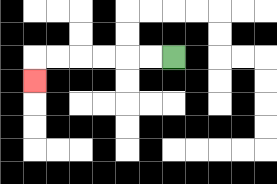{'start': '[7, 2]', 'end': '[1, 3]', 'path_directions': 'L,L,L,L,L,L,D', 'path_coordinates': '[[7, 2], [6, 2], [5, 2], [4, 2], [3, 2], [2, 2], [1, 2], [1, 3]]'}